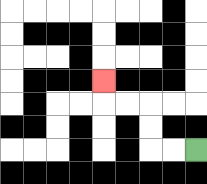{'start': '[8, 6]', 'end': '[4, 3]', 'path_directions': 'L,L,U,U,L,L,U', 'path_coordinates': '[[8, 6], [7, 6], [6, 6], [6, 5], [6, 4], [5, 4], [4, 4], [4, 3]]'}